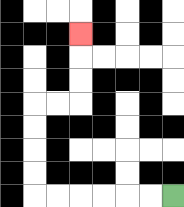{'start': '[7, 8]', 'end': '[3, 1]', 'path_directions': 'L,L,L,L,L,L,U,U,U,U,R,R,U,U,U', 'path_coordinates': '[[7, 8], [6, 8], [5, 8], [4, 8], [3, 8], [2, 8], [1, 8], [1, 7], [1, 6], [1, 5], [1, 4], [2, 4], [3, 4], [3, 3], [3, 2], [3, 1]]'}